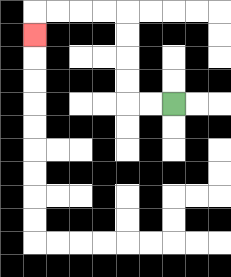{'start': '[7, 4]', 'end': '[1, 1]', 'path_directions': 'L,L,U,U,U,U,L,L,L,L,D', 'path_coordinates': '[[7, 4], [6, 4], [5, 4], [5, 3], [5, 2], [5, 1], [5, 0], [4, 0], [3, 0], [2, 0], [1, 0], [1, 1]]'}